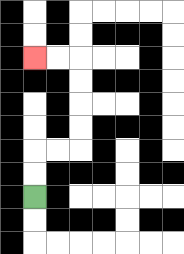{'start': '[1, 8]', 'end': '[1, 2]', 'path_directions': 'U,U,R,R,U,U,U,U,L,L', 'path_coordinates': '[[1, 8], [1, 7], [1, 6], [2, 6], [3, 6], [3, 5], [3, 4], [3, 3], [3, 2], [2, 2], [1, 2]]'}